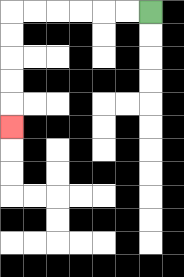{'start': '[6, 0]', 'end': '[0, 5]', 'path_directions': 'L,L,L,L,L,L,D,D,D,D,D', 'path_coordinates': '[[6, 0], [5, 0], [4, 0], [3, 0], [2, 0], [1, 0], [0, 0], [0, 1], [0, 2], [0, 3], [0, 4], [0, 5]]'}